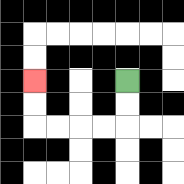{'start': '[5, 3]', 'end': '[1, 3]', 'path_directions': 'D,D,L,L,L,L,U,U', 'path_coordinates': '[[5, 3], [5, 4], [5, 5], [4, 5], [3, 5], [2, 5], [1, 5], [1, 4], [1, 3]]'}